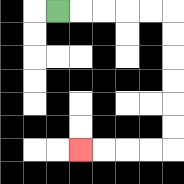{'start': '[2, 0]', 'end': '[3, 6]', 'path_directions': 'R,R,R,R,R,D,D,D,D,D,D,L,L,L,L', 'path_coordinates': '[[2, 0], [3, 0], [4, 0], [5, 0], [6, 0], [7, 0], [7, 1], [7, 2], [7, 3], [7, 4], [7, 5], [7, 6], [6, 6], [5, 6], [4, 6], [3, 6]]'}